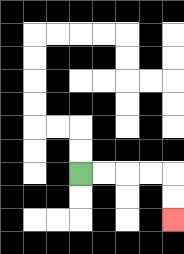{'start': '[3, 7]', 'end': '[7, 9]', 'path_directions': 'R,R,R,R,D,D', 'path_coordinates': '[[3, 7], [4, 7], [5, 7], [6, 7], [7, 7], [7, 8], [7, 9]]'}